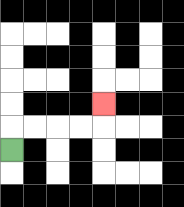{'start': '[0, 6]', 'end': '[4, 4]', 'path_directions': 'U,R,R,R,R,U', 'path_coordinates': '[[0, 6], [0, 5], [1, 5], [2, 5], [3, 5], [4, 5], [4, 4]]'}